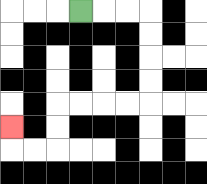{'start': '[3, 0]', 'end': '[0, 5]', 'path_directions': 'R,R,R,D,D,D,D,L,L,L,L,D,D,L,L,U', 'path_coordinates': '[[3, 0], [4, 0], [5, 0], [6, 0], [6, 1], [6, 2], [6, 3], [6, 4], [5, 4], [4, 4], [3, 4], [2, 4], [2, 5], [2, 6], [1, 6], [0, 6], [0, 5]]'}